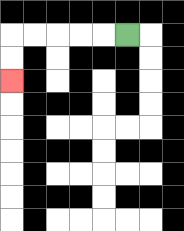{'start': '[5, 1]', 'end': '[0, 3]', 'path_directions': 'L,L,L,L,L,D,D', 'path_coordinates': '[[5, 1], [4, 1], [3, 1], [2, 1], [1, 1], [0, 1], [0, 2], [0, 3]]'}